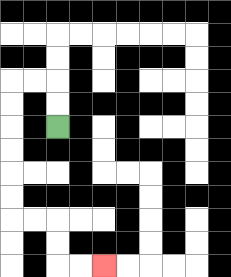{'start': '[2, 5]', 'end': '[4, 11]', 'path_directions': 'U,U,L,L,D,D,D,D,D,D,R,R,D,D,R,R', 'path_coordinates': '[[2, 5], [2, 4], [2, 3], [1, 3], [0, 3], [0, 4], [0, 5], [0, 6], [0, 7], [0, 8], [0, 9], [1, 9], [2, 9], [2, 10], [2, 11], [3, 11], [4, 11]]'}